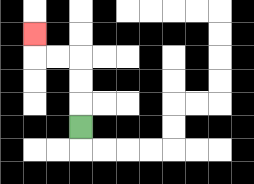{'start': '[3, 5]', 'end': '[1, 1]', 'path_directions': 'U,U,U,L,L,U', 'path_coordinates': '[[3, 5], [3, 4], [3, 3], [3, 2], [2, 2], [1, 2], [1, 1]]'}